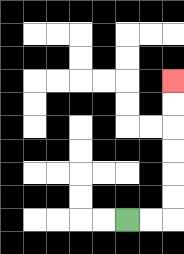{'start': '[5, 9]', 'end': '[7, 3]', 'path_directions': 'R,R,U,U,U,U,U,U', 'path_coordinates': '[[5, 9], [6, 9], [7, 9], [7, 8], [7, 7], [7, 6], [7, 5], [7, 4], [7, 3]]'}